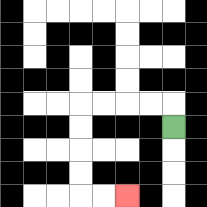{'start': '[7, 5]', 'end': '[5, 8]', 'path_directions': 'U,L,L,L,L,D,D,D,D,R,R', 'path_coordinates': '[[7, 5], [7, 4], [6, 4], [5, 4], [4, 4], [3, 4], [3, 5], [3, 6], [3, 7], [3, 8], [4, 8], [5, 8]]'}